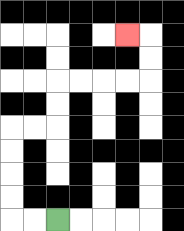{'start': '[2, 9]', 'end': '[5, 1]', 'path_directions': 'L,L,U,U,U,U,R,R,U,U,R,R,R,R,U,U,L', 'path_coordinates': '[[2, 9], [1, 9], [0, 9], [0, 8], [0, 7], [0, 6], [0, 5], [1, 5], [2, 5], [2, 4], [2, 3], [3, 3], [4, 3], [5, 3], [6, 3], [6, 2], [6, 1], [5, 1]]'}